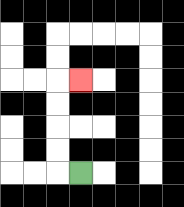{'start': '[3, 7]', 'end': '[3, 3]', 'path_directions': 'L,U,U,U,U,R', 'path_coordinates': '[[3, 7], [2, 7], [2, 6], [2, 5], [2, 4], [2, 3], [3, 3]]'}